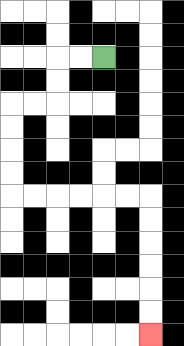{'start': '[4, 2]', 'end': '[6, 14]', 'path_directions': 'L,L,D,D,L,L,D,D,D,D,R,R,R,R,R,R,D,D,D,D,D,D', 'path_coordinates': '[[4, 2], [3, 2], [2, 2], [2, 3], [2, 4], [1, 4], [0, 4], [0, 5], [0, 6], [0, 7], [0, 8], [1, 8], [2, 8], [3, 8], [4, 8], [5, 8], [6, 8], [6, 9], [6, 10], [6, 11], [6, 12], [6, 13], [6, 14]]'}